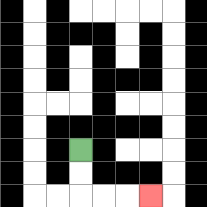{'start': '[3, 6]', 'end': '[6, 8]', 'path_directions': 'D,D,R,R,R', 'path_coordinates': '[[3, 6], [3, 7], [3, 8], [4, 8], [5, 8], [6, 8]]'}